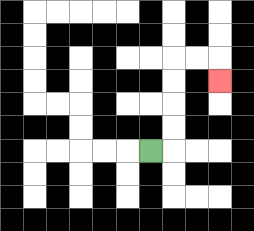{'start': '[6, 6]', 'end': '[9, 3]', 'path_directions': 'R,U,U,U,U,R,R,D', 'path_coordinates': '[[6, 6], [7, 6], [7, 5], [7, 4], [7, 3], [7, 2], [8, 2], [9, 2], [9, 3]]'}